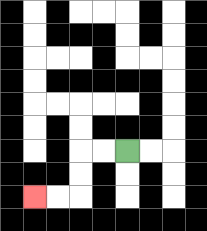{'start': '[5, 6]', 'end': '[1, 8]', 'path_directions': 'L,L,D,D,L,L', 'path_coordinates': '[[5, 6], [4, 6], [3, 6], [3, 7], [3, 8], [2, 8], [1, 8]]'}